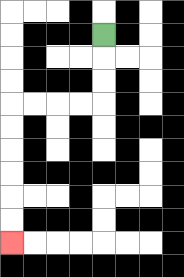{'start': '[4, 1]', 'end': '[0, 10]', 'path_directions': 'D,D,D,L,L,L,L,D,D,D,D,D,D', 'path_coordinates': '[[4, 1], [4, 2], [4, 3], [4, 4], [3, 4], [2, 4], [1, 4], [0, 4], [0, 5], [0, 6], [0, 7], [0, 8], [0, 9], [0, 10]]'}